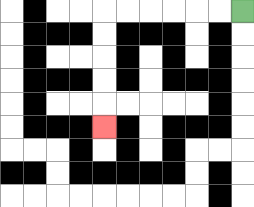{'start': '[10, 0]', 'end': '[4, 5]', 'path_directions': 'L,L,L,L,L,L,D,D,D,D,D', 'path_coordinates': '[[10, 0], [9, 0], [8, 0], [7, 0], [6, 0], [5, 0], [4, 0], [4, 1], [4, 2], [4, 3], [4, 4], [4, 5]]'}